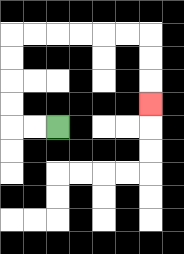{'start': '[2, 5]', 'end': '[6, 4]', 'path_directions': 'L,L,U,U,U,U,R,R,R,R,R,R,D,D,D', 'path_coordinates': '[[2, 5], [1, 5], [0, 5], [0, 4], [0, 3], [0, 2], [0, 1], [1, 1], [2, 1], [3, 1], [4, 1], [5, 1], [6, 1], [6, 2], [6, 3], [6, 4]]'}